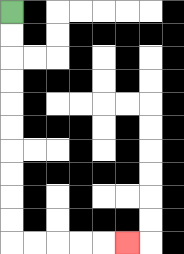{'start': '[0, 0]', 'end': '[5, 10]', 'path_directions': 'D,D,D,D,D,D,D,D,D,D,R,R,R,R,R', 'path_coordinates': '[[0, 0], [0, 1], [0, 2], [0, 3], [0, 4], [0, 5], [0, 6], [0, 7], [0, 8], [0, 9], [0, 10], [1, 10], [2, 10], [3, 10], [4, 10], [5, 10]]'}